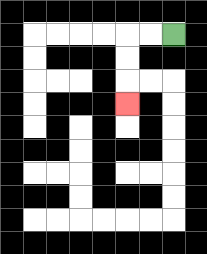{'start': '[7, 1]', 'end': '[5, 4]', 'path_directions': 'L,L,D,D,D', 'path_coordinates': '[[7, 1], [6, 1], [5, 1], [5, 2], [5, 3], [5, 4]]'}